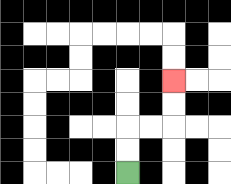{'start': '[5, 7]', 'end': '[7, 3]', 'path_directions': 'U,U,R,R,U,U', 'path_coordinates': '[[5, 7], [5, 6], [5, 5], [6, 5], [7, 5], [7, 4], [7, 3]]'}